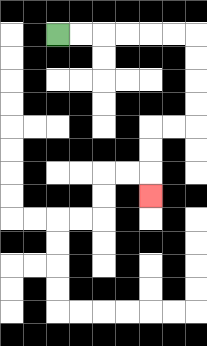{'start': '[2, 1]', 'end': '[6, 8]', 'path_directions': 'R,R,R,R,R,R,D,D,D,D,L,L,D,D,D', 'path_coordinates': '[[2, 1], [3, 1], [4, 1], [5, 1], [6, 1], [7, 1], [8, 1], [8, 2], [8, 3], [8, 4], [8, 5], [7, 5], [6, 5], [6, 6], [6, 7], [6, 8]]'}